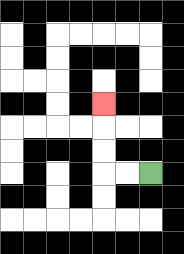{'start': '[6, 7]', 'end': '[4, 4]', 'path_directions': 'L,L,U,U,U', 'path_coordinates': '[[6, 7], [5, 7], [4, 7], [4, 6], [4, 5], [4, 4]]'}